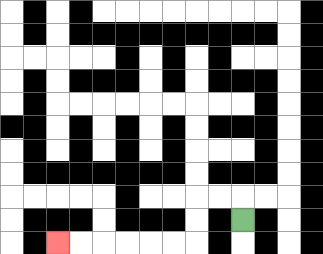{'start': '[10, 9]', 'end': '[2, 10]', 'path_directions': 'U,L,L,D,D,L,L,L,L,L,L', 'path_coordinates': '[[10, 9], [10, 8], [9, 8], [8, 8], [8, 9], [8, 10], [7, 10], [6, 10], [5, 10], [4, 10], [3, 10], [2, 10]]'}